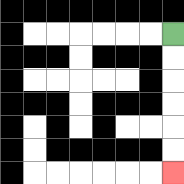{'start': '[7, 1]', 'end': '[7, 7]', 'path_directions': 'D,D,D,D,D,D', 'path_coordinates': '[[7, 1], [7, 2], [7, 3], [7, 4], [7, 5], [7, 6], [7, 7]]'}